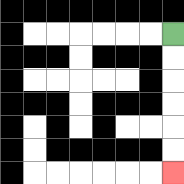{'start': '[7, 1]', 'end': '[7, 7]', 'path_directions': 'D,D,D,D,D,D', 'path_coordinates': '[[7, 1], [7, 2], [7, 3], [7, 4], [7, 5], [7, 6], [7, 7]]'}